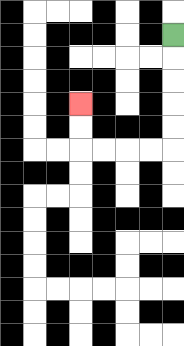{'start': '[7, 1]', 'end': '[3, 4]', 'path_directions': 'D,D,D,D,D,L,L,L,L,U,U', 'path_coordinates': '[[7, 1], [7, 2], [7, 3], [7, 4], [7, 5], [7, 6], [6, 6], [5, 6], [4, 6], [3, 6], [3, 5], [3, 4]]'}